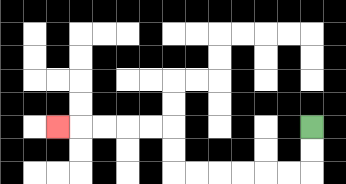{'start': '[13, 5]', 'end': '[2, 5]', 'path_directions': 'D,D,L,L,L,L,L,L,U,U,L,L,L,L,L', 'path_coordinates': '[[13, 5], [13, 6], [13, 7], [12, 7], [11, 7], [10, 7], [9, 7], [8, 7], [7, 7], [7, 6], [7, 5], [6, 5], [5, 5], [4, 5], [3, 5], [2, 5]]'}